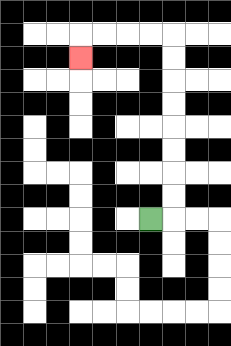{'start': '[6, 9]', 'end': '[3, 2]', 'path_directions': 'R,U,U,U,U,U,U,U,U,L,L,L,L,D', 'path_coordinates': '[[6, 9], [7, 9], [7, 8], [7, 7], [7, 6], [7, 5], [7, 4], [7, 3], [7, 2], [7, 1], [6, 1], [5, 1], [4, 1], [3, 1], [3, 2]]'}